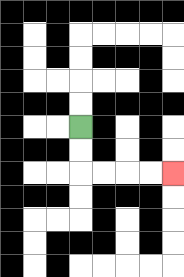{'start': '[3, 5]', 'end': '[7, 7]', 'path_directions': 'D,D,R,R,R,R', 'path_coordinates': '[[3, 5], [3, 6], [3, 7], [4, 7], [5, 7], [6, 7], [7, 7]]'}